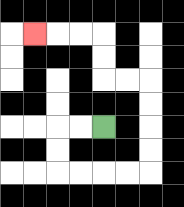{'start': '[4, 5]', 'end': '[1, 1]', 'path_directions': 'L,L,D,D,R,R,R,R,U,U,U,U,L,L,U,U,L,L,L', 'path_coordinates': '[[4, 5], [3, 5], [2, 5], [2, 6], [2, 7], [3, 7], [4, 7], [5, 7], [6, 7], [6, 6], [6, 5], [6, 4], [6, 3], [5, 3], [4, 3], [4, 2], [4, 1], [3, 1], [2, 1], [1, 1]]'}